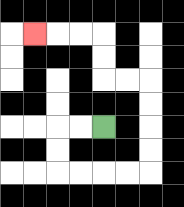{'start': '[4, 5]', 'end': '[1, 1]', 'path_directions': 'L,L,D,D,R,R,R,R,U,U,U,U,L,L,U,U,L,L,L', 'path_coordinates': '[[4, 5], [3, 5], [2, 5], [2, 6], [2, 7], [3, 7], [4, 7], [5, 7], [6, 7], [6, 6], [6, 5], [6, 4], [6, 3], [5, 3], [4, 3], [4, 2], [4, 1], [3, 1], [2, 1], [1, 1]]'}